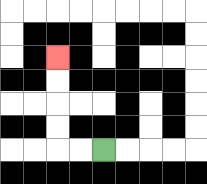{'start': '[4, 6]', 'end': '[2, 2]', 'path_directions': 'L,L,U,U,U,U', 'path_coordinates': '[[4, 6], [3, 6], [2, 6], [2, 5], [2, 4], [2, 3], [2, 2]]'}